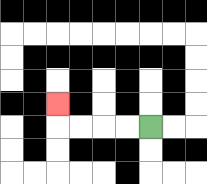{'start': '[6, 5]', 'end': '[2, 4]', 'path_directions': 'L,L,L,L,U', 'path_coordinates': '[[6, 5], [5, 5], [4, 5], [3, 5], [2, 5], [2, 4]]'}